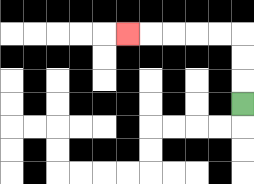{'start': '[10, 4]', 'end': '[5, 1]', 'path_directions': 'U,U,U,L,L,L,L,L', 'path_coordinates': '[[10, 4], [10, 3], [10, 2], [10, 1], [9, 1], [8, 1], [7, 1], [6, 1], [5, 1]]'}